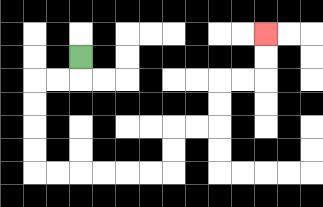{'start': '[3, 2]', 'end': '[11, 1]', 'path_directions': 'D,L,L,D,D,D,D,R,R,R,R,R,R,U,U,R,R,U,U,R,R,U,U', 'path_coordinates': '[[3, 2], [3, 3], [2, 3], [1, 3], [1, 4], [1, 5], [1, 6], [1, 7], [2, 7], [3, 7], [4, 7], [5, 7], [6, 7], [7, 7], [7, 6], [7, 5], [8, 5], [9, 5], [9, 4], [9, 3], [10, 3], [11, 3], [11, 2], [11, 1]]'}